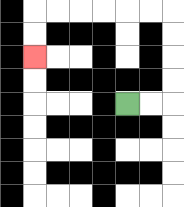{'start': '[5, 4]', 'end': '[1, 2]', 'path_directions': 'R,R,U,U,U,U,L,L,L,L,L,L,D,D', 'path_coordinates': '[[5, 4], [6, 4], [7, 4], [7, 3], [7, 2], [7, 1], [7, 0], [6, 0], [5, 0], [4, 0], [3, 0], [2, 0], [1, 0], [1, 1], [1, 2]]'}